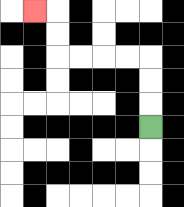{'start': '[6, 5]', 'end': '[1, 0]', 'path_directions': 'U,U,U,L,L,L,L,U,U,L', 'path_coordinates': '[[6, 5], [6, 4], [6, 3], [6, 2], [5, 2], [4, 2], [3, 2], [2, 2], [2, 1], [2, 0], [1, 0]]'}